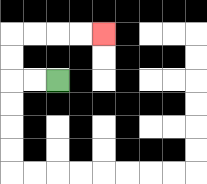{'start': '[2, 3]', 'end': '[4, 1]', 'path_directions': 'L,L,U,U,R,R,R,R', 'path_coordinates': '[[2, 3], [1, 3], [0, 3], [0, 2], [0, 1], [1, 1], [2, 1], [3, 1], [4, 1]]'}